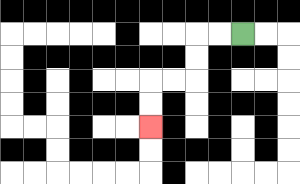{'start': '[10, 1]', 'end': '[6, 5]', 'path_directions': 'L,L,D,D,L,L,D,D', 'path_coordinates': '[[10, 1], [9, 1], [8, 1], [8, 2], [8, 3], [7, 3], [6, 3], [6, 4], [6, 5]]'}